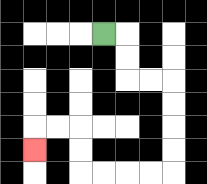{'start': '[4, 1]', 'end': '[1, 6]', 'path_directions': 'R,D,D,R,R,D,D,D,D,L,L,L,L,U,U,L,L,D', 'path_coordinates': '[[4, 1], [5, 1], [5, 2], [5, 3], [6, 3], [7, 3], [7, 4], [7, 5], [7, 6], [7, 7], [6, 7], [5, 7], [4, 7], [3, 7], [3, 6], [3, 5], [2, 5], [1, 5], [1, 6]]'}